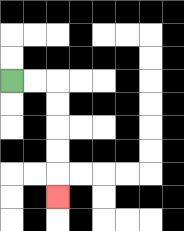{'start': '[0, 3]', 'end': '[2, 8]', 'path_directions': 'R,R,D,D,D,D,D', 'path_coordinates': '[[0, 3], [1, 3], [2, 3], [2, 4], [2, 5], [2, 6], [2, 7], [2, 8]]'}